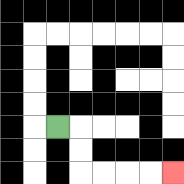{'start': '[2, 5]', 'end': '[7, 7]', 'path_directions': 'R,D,D,R,R,R,R', 'path_coordinates': '[[2, 5], [3, 5], [3, 6], [3, 7], [4, 7], [5, 7], [6, 7], [7, 7]]'}